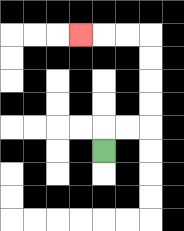{'start': '[4, 6]', 'end': '[3, 1]', 'path_directions': 'U,R,R,U,U,U,U,L,L,L', 'path_coordinates': '[[4, 6], [4, 5], [5, 5], [6, 5], [6, 4], [6, 3], [6, 2], [6, 1], [5, 1], [4, 1], [3, 1]]'}